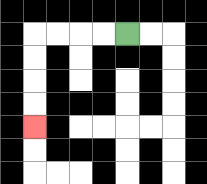{'start': '[5, 1]', 'end': '[1, 5]', 'path_directions': 'L,L,L,L,D,D,D,D', 'path_coordinates': '[[5, 1], [4, 1], [3, 1], [2, 1], [1, 1], [1, 2], [1, 3], [1, 4], [1, 5]]'}